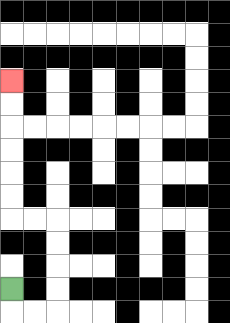{'start': '[0, 12]', 'end': '[0, 3]', 'path_directions': 'D,R,R,U,U,U,U,L,L,U,U,U,U,U,U', 'path_coordinates': '[[0, 12], [0, 13], [1, 13], [2, 13], [2, 12], [2, 11], [2, 10], [2, 9], [1, 9], [0, 9], [0, 8], [0, 7], [0, 6], [0, 5], [0, 4], [0, 3]]'}